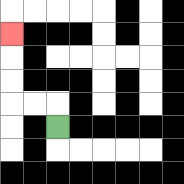{'start': '[2, 5]', 'end': '[0, 1]', 'path_directions': 'U,L,L,U,U,U', 'path_coordinates': '[[2, 5], [2, 4], [1, 4], [0, 4], [0, 3], [0, 2], [0, 1]]'}